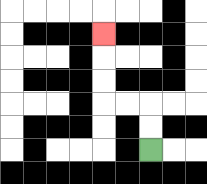{'start': '[6, 6]', 'end': '[4, 1]', 'path_directions': 'U,U,L,L,U,U,U', 'path_coordinates': '[[6, 6], [6, 5], [6, 4], [5, 4], [4, 4], [4, 3], [4, 2], [4, 1]]'}